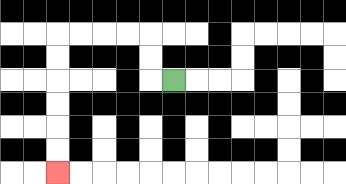{'start': '[7, 3]', 'end': '[2, 7]', 'path_directions': 'L,U,U,L,L,L,L,D,D,D,D,D,D', 'path_coordinates': '[[7, 3], [6, 3], [6, 2], [6, 1], [5, 1], [4, 1], [3, 1], [2, 1], [2, 2], [2, 3], [2, 4], [2, 5], [2, 6], [2, 7]]'}